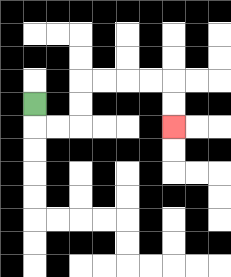{'start': '[1, 4]', 'end': '[7, 5]', 'path_directions': 'D,R,R,U,U,R,R,R,R,D,D', 'path_coordinates': '[[1, 4], [1, 5], [2, 5], [3, 5], [3, 4], [3, 3], [4, 3], [5, 3], [6, 3], [7, 3], [7, 4], [7, 5]]'}